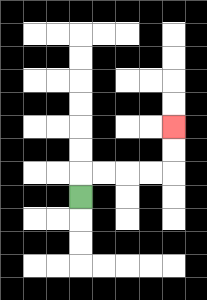{'start': '[3, 8]', 'end': '[7, 5]', 'path_directions': 'U,R,R,R,R,U,U', 'path_coordinates': '[[3, 8], [3, 7], [4, 7], [5, 7], [6, 7], [7, 7], [7, 6], [7, 5]]'}